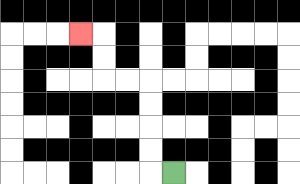{'start': '[7, 7]', 'end': '[3, 1]', 'path_directions': 'L,U,U,U,U,L,L,U,U,L', 'path_coordinates': '[[7, 7], [6, 7], [6, 6], [6, 5], [6, 4], [6, 3], [5, 3], [4, 3], [4, 2], [4, 1], [3, 1]]'}